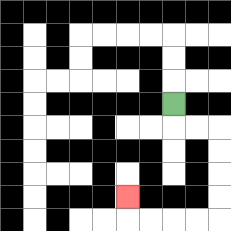{'start': '[7, 4]', 'end': '[5, 8]', 'path_directions': 'D,R,R,D,D,D,D,L,L,L,L,U', 'path_coordinates': '[[7, 4], [7, 5], [8, 5], [9, 5], [9, 6], [9, 7], [9, 8], [9, 9], [8, 9], [7, 9], [6, 9], [5, 9], [5, 8]]'}